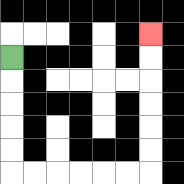{'start': '[0, 2]', 'end': '[6, 1]', 'path_directions': 'D,D,D,D,D,R,R,R,R,R,R,U,U,U,U,U,U', 'path_coordinates': '[[0, 2], [0, 3], [0, 4], [0, 5], [0, 6], [0, 7], [1, 7], [2, 7], [3, 7], [4, 7], [5, 7], [6, 7], [6, 6], [6, 5], [6, 4], [6, 3], [6, 2], [6, 1]]'}